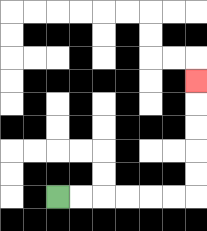{'start': '[2, 8]', 'end': '[8, 3]', 'path_directions': 'R,R,R,R,R,R,U,U,U,U,U', 'path_coordinates': '[[2, 8], [3, 8], [4, 8], [5, 8], [6, 8], [7, 8], [8, 8], [8, 7], [8, 6], [8, 5], [8, 4], [8, 3]]'}